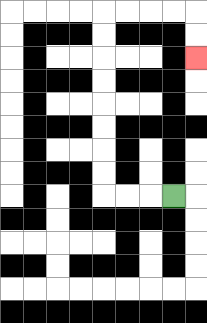{'start': '[7, 8]', 'end': '[8, 2]', 'path_directions': 'L,L,L,U,U,U,U,U,U,U,U,R,R,R,R,D,D', 'path_coordinates': '[[7, 8], [6, 8], [5, 8], [4, 8], [4, 7], [4, 6], [4, 5], [4, 4], [4, 3], [4, 2], [4, 1], [4, 0], [5, 0], [6, 0], [7, 0], [8, 0], [8, 1], [8, 2]]'}